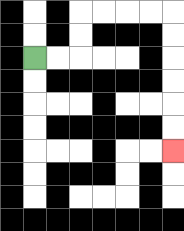{'start': '[1, 2]', 'end': '[7, 6]', 'path_directions': 'R,R,U,U,R,R,R,R,D,D,D,D,D,D', 'path_coordinates': '[[1, 2], [2, 2], [3, 2], [3, 1], [3, 0], [4, 0], [5, 0], [6, 0], [7, 0], [7, 1], [7, 2], [7, 3], [7, 4], [7, 5], [7, 6]]'}